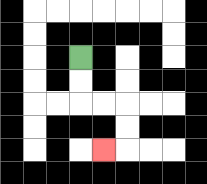{'start': '[3, 2]', 'end': '[4, 6]', 'path_directions': 'D,D,R,R,D,D,L', 'path_coordinates': '[[3, 2], [3, 3], [3, 4], [4, 4], [5, 4], [5, 5], [5, 6], [4, 6]]'}